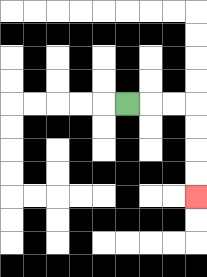{'start': '[5, 4]', 'end': '[8, 8]', 'path_directions': 'R,R,R,D,D,D,D', 'path_coordinates': '[[5, 4], [6, 4], [7, 4], [8, 4], [8, 5], [8, 6], [8, 7], [8, 8]]'}